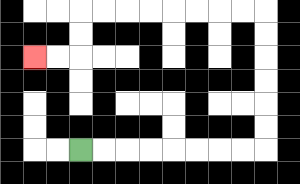{'start': '[3, 6]', 'end': '[1, 2]', 'path_directions': 'R,R,R,R,R,R,R,R,U,U,U,U,U,U,L,L,L,L,L,L,L,L,D,D,L,L', 'path_coordinates': '[[3, 6], [4, 6], [5, 6], [6, 6], [7, 6], [8, 6], [9, 6], [10, 6], [11, 6], [11, 5], [11, 4], [11, 3], [11, 2], [11, 1], [11, 0], [10, 0], [9, 0], [8, 0], [7, 0], [6, 0], [5, 0], [4, 0], [3, 0], [3, 1], [3, 2], [2, 2], [1, 2]]'}